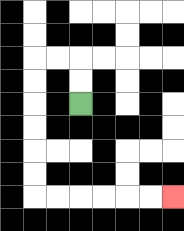{'start': '[3, 4]', 'end': '[7, 8]', 'path_directions': 'U,U,L,L,D,D,D,D,D,D,R,R,R,R,R,R', 'path_coordinates': '[[3, 4], [3, 3], [3, 2], [2, 2], [1, 2], [1, 3], [1, 4], [1, 5], [1, 6], [1, 7], [1, 8], [2, 8], [3, 8], [4, 8], [5, 8], [6, 8], [7, 8]]'}